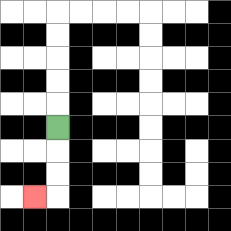{'start': '[2, 5]', 'end': '[1, 8]', 'path_directions': 'D,D,D,L', 'path_coordinates': '[[2, 5], [2, 6], [2, 7], [2, 8], [1, 8]]'}